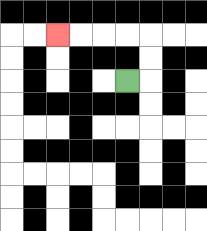{'start': '[5, 3]', 'end': '[2, 1]', 'path_directions': 'R,U,U,L,L,L,L', 'path_coordinates': '[[5, 3], [6, 3], [6, 2], [6, 1], [5, 1], [4, 1], [3, 1], [2, 1]]'}